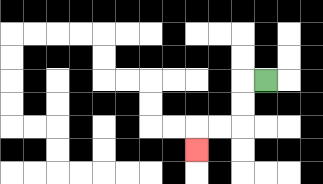{'start': '[11, 3]', 'end': '[8, 6]', 'path_directions': 'L,D,D,L,L,D', 'path_coordinates': '[[11, 3], [10, 3], [10, 4], [10, 5], [9, 5], [8, 5], [8, 6]]'}